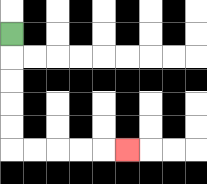{'start': '[0, 1]', 'end': '[5, 6]', 'path_directions': 'D,D,D,D,D,R,R,R,R,R', 'path_coordinates': '[[0, 1], [0, 2], [0, 3], [0, 4], [0, 5], [0, 6], [1, 6], [2, 6], [3, 6], [4, 6], [5, 6]]'}